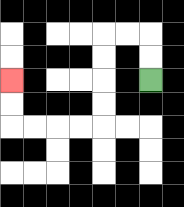{'start': '[6, 3]', 'end': '[0, 3]', 'path_directions': 'U,U,L,L,D,D,D,D,L,L,L,L,U,U', 'path_coordinates': '[[6, 3], [6, 2], [6, 1], [5, 1], [4, 1], [4, 2], [4, 3], [4, 4], [4, 5], [3, 5], [2, 5], [1, 5], [0, 5], [0, 4], [0, 3]]'}